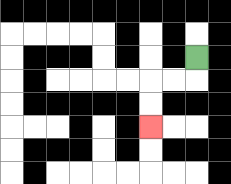{'start': '[8, 2]', 'end': '[6, 5]', 'path_directions': 'D,L,L,D,D', 'path_coordinates': '[[8, 2], [8, 3], [7, 3], [6, 3], [6, 4], [6, 5]]'}